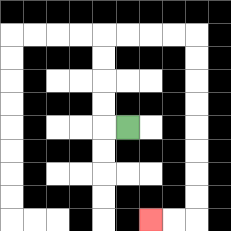{'start': '[5, 5]', 'end': '[6, 9]', 'path_directions': 'L,U,U,U,U,R,R,R,R,D,D,D,D,D,D,D,D,L,L', 'path_coordinates': '[[5, 5], [4, 5], [4, 4], [4, 3], [4, 2], [4, 1], [5, 1], [6, 1], [7, 1], [8, 1], [8, 2], [8, 3], [8, 4], [8, 5], [8, 6], [8, 7], [8, 8], [8, 9], [7, 9], [6, 9]]'}